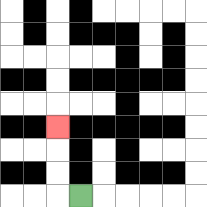{'start': '[3, 8]', 'end': '[2, 5]', 'path_directions': 'L,U,U,U', 'path_coordinates': '[[3, 8], [2, 8], [2, 7], [2, 6], [2, 5]]'}